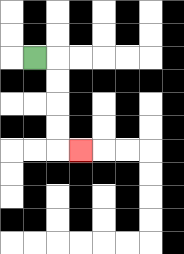{'start': '[1, 2]', 'end': '[3, 6]', 'path_directions': 'R,D,D,D,D,R', 'path_coordinates': '[[1, 2], [2, 2], [2, 3], [2, 4], [2, 5], [2, 6], [3, 6]]'}